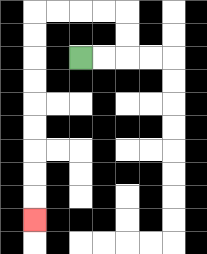{'start': '[3, 2]', 'end': '[1, 9]', 'path_directions': 'R,R,U,U,L,L,L,L,D,D,D,D,D,D,D,D,D', 'path_coordinates': '[[3, 2], [4, 2], [5, 2], [5, 1], [5, 0], [4, 0], [3, 0], [2, 0], [1, 0], [1, 1], [1, 2], [1, 3], [1, 4], [1, 5], [1, 6], [1, 7], [1, 8], [1, 9]]'}